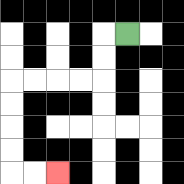{'start': '[5, 1]', 'end': '[2, 7]', 'path_directions': 'L,D,D,L,L,L,L,D,D,D,D,R,R', 'path_coordinates': '[[5, 1], [4, 1], [4, 2], [4, 3], [3, 3], [2, 3], [1, 3], [0, 3], [0, 4], [0, 5], [0, 6], [0, 7], [1, 7], [2, 7]]'}